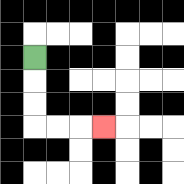{'start': '[1, 2]', 'end': '[4, 5]', 'path_directions': 'D,D,D,R,R,R', 'path_coordinates': '[[1, 2], [1, 3], [1, 4], [1, 5], [2, 5], [3, 5], [4, 5]]'}